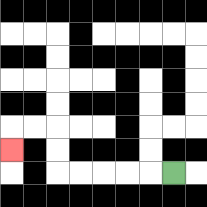{'start': '[7, 7]', 'end': '[0, 6]', 'path_directions': 'L,L,L,L,L,U,U,L,L,D', 'path_coordinates': '[[7, 7], [6, 7], [5, 7], [4, 7], [3, 7], [2, 7], [2, 6], [2, 5], [1, 5], [0, 5], [0, 6]]'}